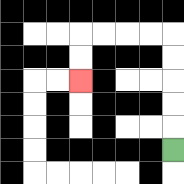{'start': '[7, 6]', 'end': '[3, 3]', 'path_directions': 'U,U,U,U,U,L,L,L,L,D,D', 'path_coordinates': '[[7, 6], [7, 5], [7, 4], [7, 3], [7, 2], [7, 1], [6, 1], [5, 1], [4, 1], [3, 1], [3, 2], [3, 3]]'}